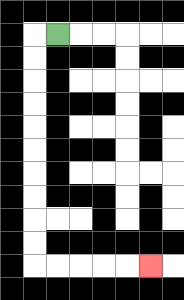{'start': '[2, 1]', 'end': '[6, 11]', 'path_directions': 'L,D,D,D,D,D,D,D,D,D,D,R,R,R,R,R', 'path_coordinates': '[[2, 1], [1, 1], [1, 2], [1, 3], [1, 4], [1, 5], [1, 6], [1, 7], [1, 8], [1, 9], [1, 10], [1, 11], [2, 11], [3, 11], [4, 11], [5, 11], [6, 11]]'}